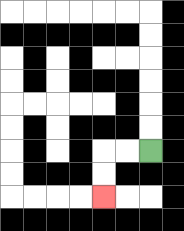{'start': '[6, 6]', 'end': '[4, 8]', 'path_directions': 'L,L,D,D', 'path_coordinates': '[[6, 6], [5, 6], [4, 6], [4, 7], [4, 8]]'}